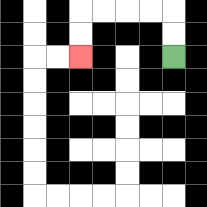{'start': '[7, 2]', 'end': '[3, 2]', 'path_directions': 'U,U,L,L,L,L,D,D', 'path_coordinates': '[[7, 2], [7, 1], [7, 0], [6, 0], [5, 0], [4, 0], [3, 0], [3, 1], [3, 2]]'}